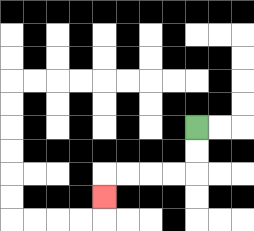{'start': '[8, 5]', 'end': '[4, 8]', 'path_directions': 'D,D,L,L,L,L,D', 'path_coordinates': '[[8, 5], [8, 6], [8, 7], [7, 7], [6, 7], [5, 7], [4, 7], [4, 8]]'}